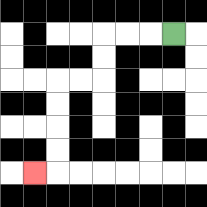{'start': '[7, 1]', 'end': '[1, 7]', 'path_directions': 'L,L,L,D,D,L,L,D,D,D,D,L', 'path_coordinates': '[[7, 1], [6, 1], [5, 1], [4, 1], [4, 2], [4, 3], [3, 3], [2, 3], [2, 4], [2, 5], [2, 6], [2, 7], [1, 7]]'}